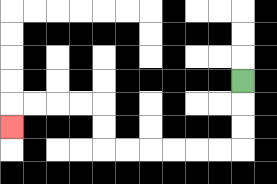{'start': '[10, 3]', 'end': '[0, 5]', 'path_directions': 'D,D,D,L,L,L,L,L,L,U,U,L,L,L,L,D', 'path_coordinates': '[[10, 3], [10, 4], [10, 5], [10, 6], [9, 6], [8, 6], [7, 6], [6, 6], [5, 6], [4, 6], [4, 5], [4, 4], [3, 4], [2, 4], [1, 4], [0, 4], [0, 5]]'}